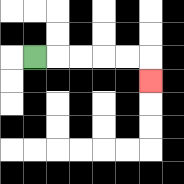{'start': '[1, 2]', 'end': '[6, 3]', 'path_directions': 'R,R,R,R,R,D', 'path_coordinates': '[[1, 2], [2, 2], [3, 2], [4, 2], [5, 2], [6, 2], [6, 3]]'}